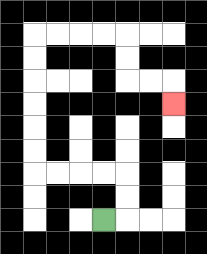{'start': '[4, 9]', 'end': '[7, 4]', 'path_directions': 'R,U,U,L,L,L,L,U,U,U,U,U,U,R,R,R,R,D,D,R,R,D', 'path_coordinates': '[[4, 9], [5, 9], [5, 8], [5, 7], [4, 7], [3, 7], [2, 7], [1, 7], [1, 6], [1, 5], [1, 4], [1, 3], [1, 2], [1, 1], [2, 1], [3, 1], [4, 1], [5, 1], [5, 2], [5, 3], [6, 3], [7, 3], [7, 4]]'}